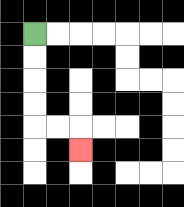{'start': '[1, 1]', 'end': '[3, 6]', 'path_directions': 'D,D,D,D,R,R,D', 'path_coordinates': '[[1, 1], [1, 2], [1, 3], [1, 4], [1, 5], [2, 5], [3, 5], [3, 6]]'}